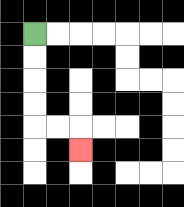{'start': '[1, 1]', 'end': '[3, 6]', 'path_directions': 'D,D,D,D,R,R,D', 'path_coordinates': '[[1, 1], [1, 2], [1, 3], [1, 4], [1, 5], [2, 5], [3, 5], [3, 6]]'}